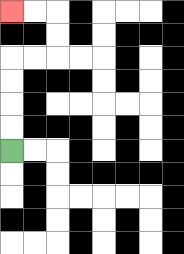{'start': '[0, 6]', 'end': '[0, 0]', 'path_directions': 'U,U,U,U,R,R,U,U,L,L', 'path_coordinates': '[[0, 6], [0, 5], [0, 4], [0, 3], [0, 2], [1, 2], [2, 2], [2, 1], [2, 0], [1, 0], [0, 0]]'}